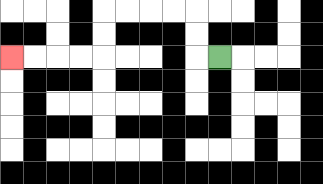{'start': '[9, 2]', 'end': '[0, 2]', 'path_directions': 'L,U,U,L,L,L,L,D,D,L,L,L,L', 'path_coordinates': '[[9, 2], [8, 2], [8, 1], [8, 0], [7, 0], [6, 0], [5, 0], [4, 0], [4, 1], [4, 2], [3, 2], [2, 2], [1, 2], [0, 2]]'}